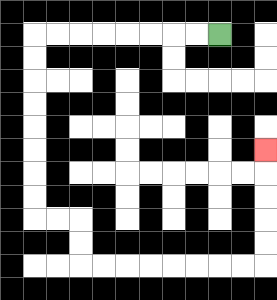{'start': '[9, 1]', 'end': '[11, 6]', 'path_directions': 'L,L,L,L,L,L,L,L,D,D,D,D,D,D,D,D,R,R,D,D,R,R,R,R,R,R,R,R,U,U,U,U,U', 'path_coordinates': '[[9, 1], [8, 1], [7, 1], [6, 1], [5, 1], [4, 1], [3, 1], [2, 1], [1, 1], [1, 2], [1, 3], [1, 4], [1, 5], [1, 6], [1, 7], [1, 8], [1, 9], [2, 9], [3, 9], [3, 10], [3, 11], [4, 11], [5, 11], [6, 11], [7, 11], [8, 11], [9, 11], [10, 11], [11, 11], [11, 10], [11, 9], [11, 8], [11, 7], [11, 6]]'}